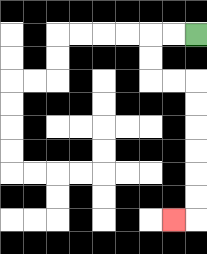{'start': '[8, 1]', 'end': '[7, 9]', 'path_directions': 'L,L,D,D,R,R,D,D,D,D,D,D,L', 'path_coordinates': '[[8, 1], [7, 1], [6, 1], [6, 2], [6, 3], [7, 3], [8, 3], [8, 4], [8, 5], [8, 6], [8, 7], [8, 8], [8, 9], [7, 9]]'}